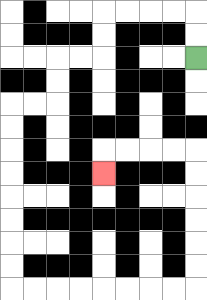{'start': '[8, 2]', 'end': '[4, 7]', 'path_directions': 'U,U,L,L,L,L,D,D,L,L,D,D,L,L,D,D,D,D,D,D,D,D,R,R,R,R,R,R,R,R,U,U,U,U,U,U,L,L,L,L,D', 'path_coordinates': '[[8, 2], [8, 1], [8, 0], [7, 0], [6, 0], [5, 0], [4, 0], [4, 1], [4, 2], [3, 2], [2, 2], [2, 3], [2, 4], [1, 4], [0, 4], [0, 5], [0, 6], [0, 7], [0, 8], [0, 9], [0, 10], [0, 11], [0, 12], [1, 12], [2, 12], [3, 12], [4, 12], [5, 12], [6, 12], [7, 12], [8, 12], [8, 11], [8, 10], [8, 9], [8, 8], [8, 7], [8, 6], [7, 6], [6, 6], [5, 6], [4, 6], [4, 7]]'}